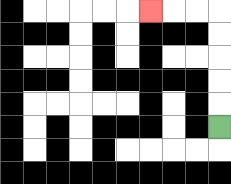{'start': '[9, 5]', 'end': '[6, 0]', 'path_directions': 'U,U,U,U,U,L,L,L', 'path_coordinates': '[[9, 5], [9, 4], [9, 3], [9, 2], [9, 1], [9, 0], [8, 0], [7, 0], [6, 0]]'}